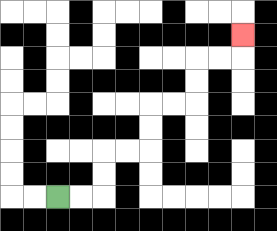{'start': '[2, 8]', 'end': '[10, 1]', 'path_directions': 'R,R,U,U,R,R,U,U,R,R,U,U,R,R,U', 'path_coordinates': '[[2, 8], [3, 8], [4, 8], [4, 7], [4, 6], [5, 6], [6, 6], [6, 5], [6, 4], [7, 4], [8, 4], [8, 3], [8, 2], [9, 2], [10, 2], [10, 1]]'}